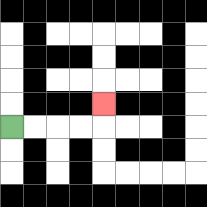{'start': '[0, 5]', 'end': '[4, 4]', 'path_directions': 'R,R,R,R,U', 'path_coordinates': '[[0, 5], [1, 5], [2, 5], [3, 5], [4, 5], [4, 4]]'}